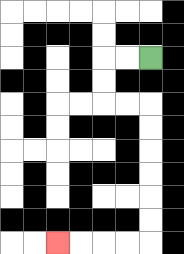{'start': '[6, 2]', 'end': '[2, 10]', 'path_directions': 'L,L,D,D,R,R,D,D,D,D,D,D,L,L,L,L', 'path_coordinates': '[[6, 2], [5, 2], [4, 2], [4, 3], [4, 4], [5, 4], [6, 4], [6, 5], [6, 6], [6, 7], [6, 8], [6, 9], [6, 10], [5, 10], [4, 10], [3, 10], [2, 10]]'}